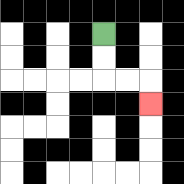{'start': '[4, 1]', 'end': '[6, 4]', 'path_directions': 'D,D,R,R,D', 'path_coordinates': '[[4, 1], [4, 2], [4, 3], [5, 3], [6, 3], [6, 4]]'}